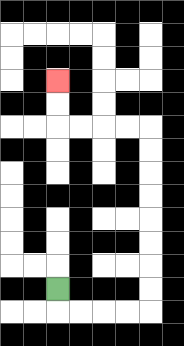{'start': '[2, 12]', 'end': '[2, 3]', 'path_directions': 'D,R,R,R,R,U,U,U,U,U,U,U,U,L,L,L,L,U,U', 'path_coordinates': '[[2, 12], [2, 13], [3, 13], [4, 13], [5, 13], [6, 13], [6, 12], [6, 11], [6, 10], [6, 9], [6, 8], [6, 7], [6, 6], [6, 5], [5, 5], [4, 5], [3, 5], [2, 5], [2, 4], [2, 3]]'}